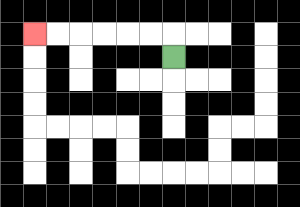{'start': '[7, 2]', 'end': '[1, 1]', 'path_directions': 'U,L,L,L,L,L,L', 'path_coordinates': '[[7, 2], [7, 1], [6, 1], [5, 1], [4, 1], [3, 1], [2, 1], [1, 1]]'}